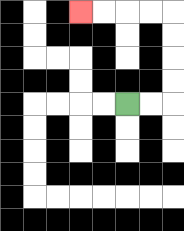{'start': '[5, 4]', 'end': '[3, 0]', 'path_directions': 'R,R,U,U,U,U,L,L,L,L', 'path_coordinates': '[[5, 4], [6, 4], [7, 4], [7, 3], [7, 2], [7, 1], [7, 0], [6, 0], [5, 0], [4, 0], [3, 0]]'}